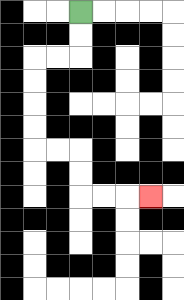{'start': '[3, 0]', 'end': '[6, 8]', 'path_directions': 'D,D,L,L,D,D,D,D,R,R,D,D,R,R,R', 'path_coordinates': '[[3, 0], [3, 1], [3, 2], [2, 2], [1, 2], [1, 3], [1, 4], [1, 5], [1, 6], [2, 6], [3, 6], [3, 7], [3, 8], [4, 8], [5, 8], [6, 8]]'}